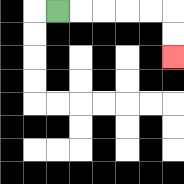{'start': '[2, 0]', 'end': '[7, 2]', 'path_directions': 'R,R,R,R,R,D,D', 'path_coordinates': '[[2, 0], [3, 0], [4, 0], [5, 0], [6, 0], [7, 0], [7, 1], [7, 2]]'}